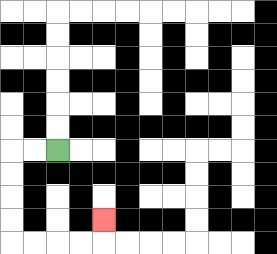{'start': '[2, 6]', 'end': '[4, 9]', 'path_directions': 'L,L,D,D,D,D,R,R,R,R,U', 'path_coordinates': '[[2, 6], [1, 6], [0, 6], [0, 7], [0, 8], [0, 9], [0, 10], [1, 10], [2, 10], [3, 10], [4, 10], [4, 9]]'}